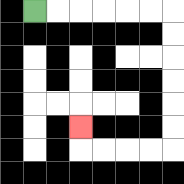{'start': '[1, 0]', 'end': '[3, 5]', 'path_directions': 'R,R,R,R,R,R,D,D,D,D,D,D,L,L,L,L,U', 'path_coordinates': '[[1, 0], [2, 0], [3, 0], [4, 0], [5, 0], [6, 0], [7, 0], [7, 1], [7, 2], [7, 3], [7, 4], [7, 5], [7, 6], [6, 6], [5, 6], [4, 6], [3, 6], [3, 5]]'}